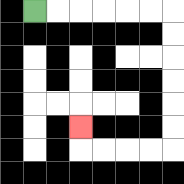{'start': '[1, 0]', 'end': '[3, 5]', 'path_directions': 'R,R,R,R,R,R,D,D,D,D,D,D,L,L,L,L,U', 'path_coordinates': '[[1, 0], [2, 0], [3, 0], [4, 0], [5, 0], [6, 0], [7, 0], [7, 1], [7, 2], [7, 3], [7, 4], [7, 5], [7, 6], [6, 6], [5, 6], [4, 6], [3, 6], [3, 5]]'}